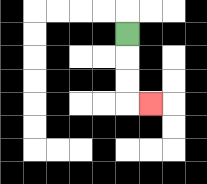{'start': '[5, 1]', 'end': '[6, 4]', 'path_directions': 'D,D,D,R', 'path_coordinates': '[[5, 1], [5, 2], [5, 3], [5, 4], [6, 4]]'}